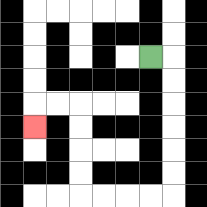{'start': '[6, 2]', 'end': '[1, 5]', 'path_directions': 'R,D,D,D,D,D,D,L,L,L,L,U,U,U,U,L,L,D', 'path_coordinates': '[[6, 2], [7, 2], [7, 3], [7, 4], [7, 5], [7, 6], [7, 7], [7, 8], [6, 8], [5, 8], [4, 8], [3, 8], [3, 7], [3, 6], [3, 5], [3, 4], [2, 4], [1, 4], [1, 5]]'}